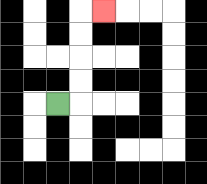{'start': '[2, 4]', 'end': '[4, 0]', 'path_directions': 'R,U,U,U,U,R', 'path_coordinates': '[[2, 4], [3, 4], [3, 3], [3, 2], [3, 1], [3, 0], [4, 0]]'}